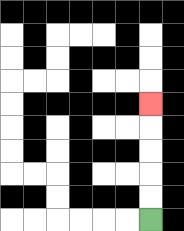{'start': '[6, 9]', 'end': '[6, 4]', 'path_directions': 'U,U,U,U,U', 'path_coordinates': '[[6, 9], [6, 8], [6, 7], [6, 6], [6, 5], [6, 4]]'}